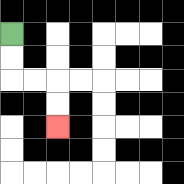{'start': '[0, 1]', 'end': '[2, 5]', 'path_directions': 'D,D,R,R,D,D', 'path_coordinates': '[[0, 1], [0, 2], [0, 3], [1, 3], [2, 3], [2, 4], [2, 5]]'}